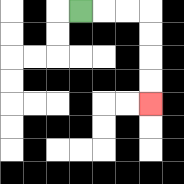{'start': '[3, 0]', 'end': '[6, 4]', 'path_directions': 'R,R,R,D,D,D,D', 'path_coordinates': '[[3, 0], [4, 0], [5, 0], [6, 0], [6, 1], [6, 2], [6, 3], [6, 4]]'}